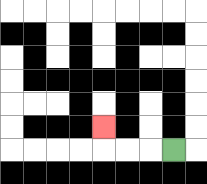{'start': '[7, 6]', 'end': '[4, 5]', 'path_directions': 'L,L,L,U', 'path_coordinates': '[[7, 6], [6, 6], [5, 6], [4, 6], [4, 5]]'}